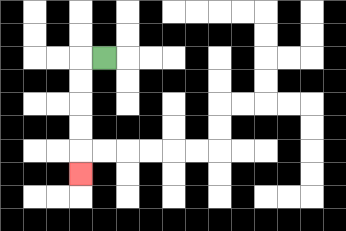{'start': '[4, 2]', 'end': '[3, 7]', 'path_directions': 'L,D,D,D,D,D', 'path_coordinates': '[[4, 2], [3, 2], [3, 3], [3, 4], [3, 5], [3, 6], [3, 7]]'}